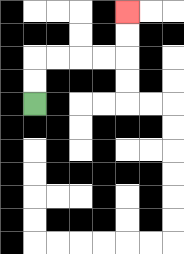{'start': '[1, 4]', 'end': '[5, 0]', 'path_directions': 'U,U,R,R,R,R,U,U', 'path_coordinates': '[[1, 4], [1, 3], [1, 2], [2, 2], [3, 2], [4, 2], [5, 2], [5, 1], [5, 0]]'}